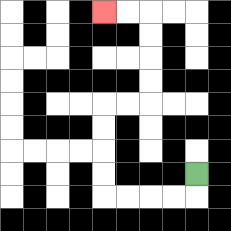{'start': '[8, 7]', 'end': '[4, 0]', 'path_directions': 'D,L,L,L,L,U,U,U,U,R,R,U,U,U,U,L,L', 'path_coordinates': '[[8, 7], [8, 8], [7, 8], [6, 8], [5, 8], [4, 8], [4, 7], [4, 6], [4, 5], [4, 4], [5, 4], [6, 4], [6, 3], [6, 2], [6, 1], [6, 0], [5, 0], [4, 0]]'}